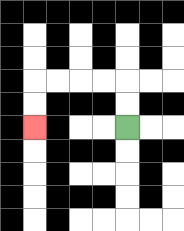{'start': '[5, 5]', 'end': '[1, 5]', 'path_directions': 'U,U,L,L,L,L,D,D', 'path_coordinates': '[[5, 5], [5, 4], [5, 3], [4, 3], [3, 3], [2, 3], [1, 3], [1, 4], [1, 5]]'}